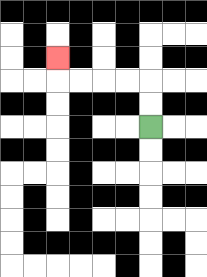{'start': '[6, 5]', 'end': '[2, 2]', 'path_directions': 'U,U,L,L,L,L,U', 'path_coordinates': '[[6, 5], [6, 4], [6, 3], [5, 3], [4, 3], [3, 3], [2, 3], [2, 2]]'}